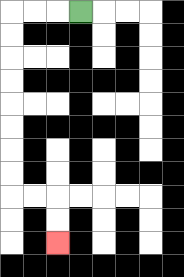{'start': '[3, 0]', 'end': '[2, 10]', 'path_directions': 'L,L,L,D,D,D,D,D,D,D,D,R,R,D,D', 'path_coordinates': '[[3, 0], [2, 0], [1, 0], [0, 0], [0, 1], [0, 2], [0, 3], [0, 4], [0, 5], [0, 6], [0, 7], [0, 8], [1, 8], [2, 8], [2, 9], [2, 10]]'}